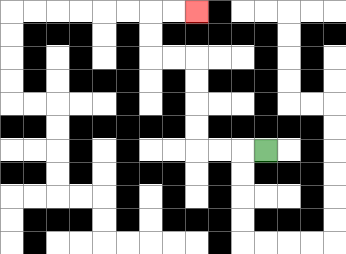{'start': '[11, 6]', 'end': '[8, 0]', 'path_directions': 'L,L,L,U,U,U,U,L,L,U,U,R,R', 'path_coordinates': '[[11, 6], [10, 6], [9, 6], [8, 6], [8, 5], [8, 4], [8, 3], [8, 2], [7, 2], [6, 2], [6, 1], [6, 0], [7, 0], [8, 0]]'}